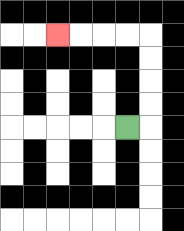{'start': '[5, 5]', 'end': '[2, 1]', 'path_directions': 'R,U,U,U,U,L,L,L,L', 'path_coordinates': '[[5, 5], [6, 5], [6, 4], [6, 3], [6, 2], [6, 1], [5, 1], [4, 1], [3, 1], [2, 1]]'}